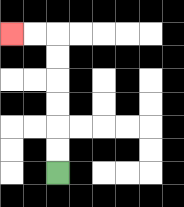{'start': '[2, 7]', 'end': '[0, 1]', 'path_directions': 'U,U,U,U,U,U,L,L', 'path_coordinates': '[[2, 7], [2, 6], [2, 5], [2, 4], [2, 3], [2, 2], [2, 1], [1, 1], [0, 1]]'}